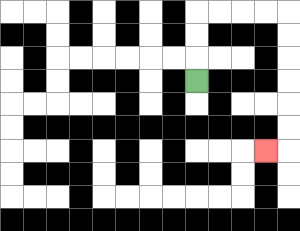{'start': '[8, 3]', 'end': '[11, 6]', 'path_directions': 'U,U,U,R,R,R,R,D,D,D,D,D,D,L', 'path_coordinates': '[[8, 3], [8, 2], [8, 1], [8, 0], [9, 0], [10, 0], [11, 0], [12, 0], [12, 1], [12, 2], [12, 3], [12, 4], [12, 5], [12, 6], [11, 6]]'}